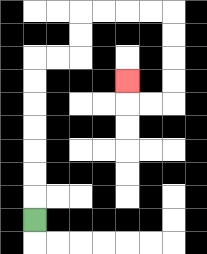{'start': '[1, 9]', 'end': '[5, 3]', 'path_directions': 'U,U,U,U,U,U,U,R,R,U,U,R,R,R,R,D,D,D,D,L,L,U', 'path_coordinates': '[[1, 9], [1, 8], [1, 7], [1, 6], [1, 5], [1, 4], [1, 3], [1, 2], [2, 2], [3, 2], [3, 1], [3, 0], [4, 0], [5, 0], [6, 0], [7, 0], [7, 1], [7, 2], [7, 3], [7, 4], [6, 4], [5, 4], [5, 3]]'}